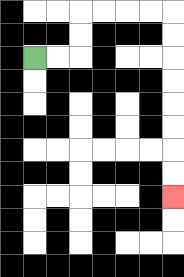{'start': '[1, 2]', 'end': '[7, 8]', 'path_directions': 'R,R,U,U,R,R,R,R,D,D,D,D,D,D,D,D', 'path_coordinates': '[[1, 2], [2, 2], [3, 2], [3, 1], [3, 0], [4, 0], [5, 0], [6, 0], [7, 0], [7, 1], [7, 2], [7, 3], [7, 4], [7, 5], [7, 6], [7, 7], [7, 8]]'}